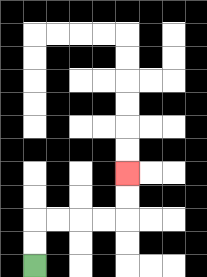{'start': '[1, 11]', 'end': '[5, 7]', 'path_directions': 'U,U,R,R,R,R,U,U', 'path_coordinates': '[[1, 11], [1, 10], [1, 9], [2, 9], [3, 9], [4, 9], [5, 9], [5, 8], [5, 7]]'}